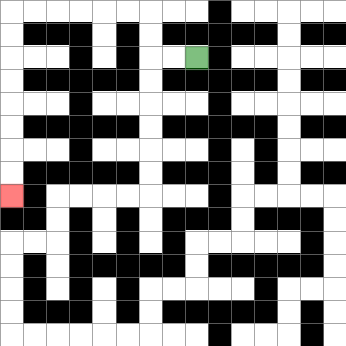{'start': '[8, 2]', 'end': '[0, 8]', 'path_directions': 'L,L,U,U,L,L,L,L,L,L,D,D,D,D,D,D,D,D', 'path_coordinates': '[[8, 2], [7, 2], [6, 2], [6, 1], [6, 0], [5, 0], [4, 0], [3, 0], [2, 0], [1, 0], [0, 0], [0, 1], [0, 2], [0, 3], [0, 4], [0, 5], [0, 6], [0, 7], [0, 8]]'}